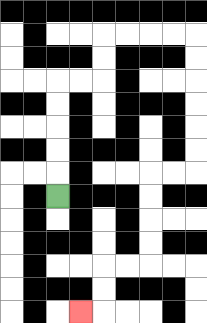{'start': '[2, 8]', 'end': '[3, 13]', 'path_directions': 'U,U,U,U,U,R,R,U,U,R,R,R,R,D,D,D,D,D,D,L,L,D,D,D,D,L,L,D,D,L', 'path_coordinates': '[[2, 8], [2, 7], [2, 6], [2, 5], [2, 4], [2, 3], [3, 3], [4, 3], [4, 2], [4, 1], [5, 1], [6, 1], [7, 1], [8, 1], [8, 2], [8, 3], [8, 4], [8, 5], [8, 6], [8, 7], [7, 7], [6, 7], [6, 8], [6, 9], [6, 10], [6, 11], [5, 11], [4, 11], [4, 12], [4, 13], [3, 13]]'}